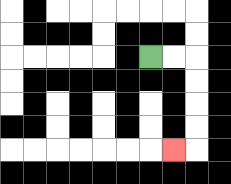{'start': '[6, 2]', 'end': '[7, 6]', 'path_directions': 'R,R,D,D,D,D,L', 'path_coordinates': '[[6, 2], [7, 2], [8, 2], [8, 3], [8, 4], [8, 5], [8, 6], [7, 6]]'}